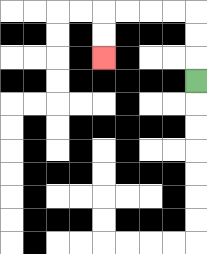{'start': '[8, 3]', 'end': '[4, 2]', 'path_directions': 'U,U,U,L,L,L,L,D,D', 'path_coordinates': '[[8, 3], [8, 2], [8, 1], [8, 0], [7, 0], [6, 0], [5, 0], [4, 0], [4, 1], [4, 2]]'}